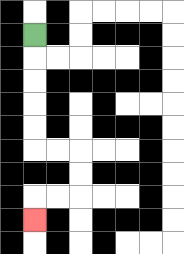{'start': '[1, 1]', 'end': '[1, 9]', 'path_directions': 'D,D,D,D,D,R,R,D,D,L,L,D', 'path_coordinates': '[[1, 1], [1, 2], [1, 3], [1, 4], [1, 5], [1, 6], [2, 6], [3, 6], [3, 7], [3, 8], [2, 8], [1, 8], [1, 9]]'}